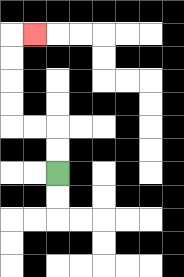{'start': '[2, 7]', 'end': '[1, 1]', 'path_directions': 'U,U,L,L,U,U,U,U,R', 'path_coordinates': '[[2, 7], [2, 6], [2, 5], [1, 5], [0, 5], [0, 4], [0, 3], [0, 2], [0, 1], [1, 1]]'}